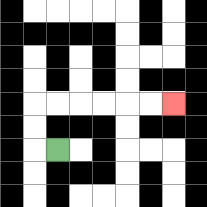{'start': '[2, 6]', 'end': '[7, 4]', 'path_directions': 'L,U,U,R,R,R,R,R,R', 'path_coordinates': '[[2, 6], [1, 6], [1, 5], [1, 4], [2, 4], [3, 4], [4, 4], [5, 4], [6, 4], [7, 4]]'}